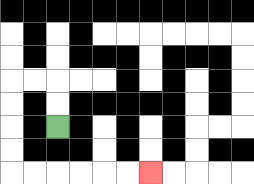{'start': '[2, 5]', 'end': '[6, 7]', 'path_directions': 'U,U,L,L,D,D,D,D,R,R,R,R,R,R', 'path_coordinates': '[[2, 5], [2, 4], [2, 3], [1, 3], [0, 3], [0, 4], [0, 5], [0, 6], [0, 7], [1, 7], [2, 7], [3, 7], [4, 7], [5, 7], [6, 7]]'}